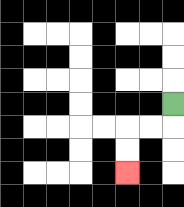{'start': '[7, 4]', 'end': '[5, 7]', 'path_directions': 'D,L,L,D,D', 'path_coordinates': '[[7, 4], [7, 5], [6, 5], [5, 5], [5, 6], [5, 7]]'}